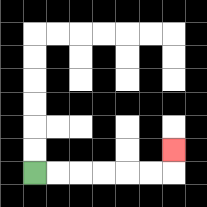{'start': '[1, 7]', 'end': '[7, 6]', 'path_directions': 'R,R,R,R,R,R,U', 'path_coordinates': '[[1, 7], [2, 7], [3, 7], [4, 7], [5, 7], [6, 7], [7, 7], [7, 6]]'}